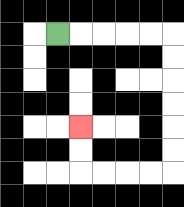{'start': '[2, 1]', 'end': '[3, 5]', 'path_directions': 'R,R,R,R,R,D,D,D,D,D,D,L,L,L,L,U,U', 'path_coordinates': '[[2, 1], [3, 1], [4, 1], [5, 1], [6, 1], [7, 1], [7, 2], [7, 3], [7, 4], [7, 5], [7, 6], [7, 7], [6, 7], [5, 7], [4, 7], [3, 7], [3, 6], [3, 5]]'}